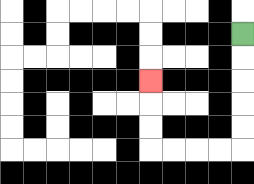{'start': '[10, 1]', 'end': '[6, 3]', 'path_directions': 'D,D,D,D,D,L,L,L,L,U,U,U', 'path_coordinates': '[[10, 1], [10, 2], [10, 3], [10, 4], [10, 5], [10, 6], [9, 6], [8, 6], [7, 6], [6, 6], [6, 5], [6, 4], [6, 3]]'}